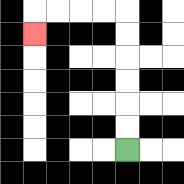{'start': '[5, 6]', 'end': '[1, 1]', 'path_directions': 'U,U,U,U,U,U,L,L,L,L,D', 'path_coordinates': '[[5, 6], [5, 5], [5, 4], [5, 3], [5, 2], [5, 1], [5, 0], [4, 0], [3, 0], [2, 0], [1, 0], [1, 1]]'}